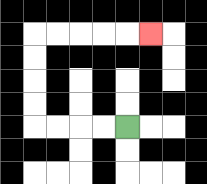{'start': '[5, 5]', 'end': '[6, 1]', 'path_directions': 'L,L,L,L,U,U,U,U,R,R,R,R,R', 'path_coordinates': '[[5, 5], [4, 5], [3, 5], [2, 5], [1, 5], [1, 4], [1, 3], [1, 2], [1, 1], [2, 1], [3, 1], [4, 1], [5, 1], [6, 1]]'}